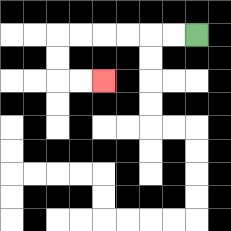{'start': '[8, 1]', 'end': '[4, 3]', 'path_directions': 'L,L,L,L,L,L,D,D,R,R', 'path_coordinates': '[[8, 1], [7, 1], [6, 1], [5, 1], [4, 1], [3, 1], [2, 1], [2, 2], [2, 3], [3, 3], [4, 3]]'}